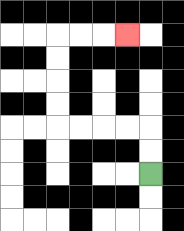{'start': '[6, 7]', 'end': '[5, 1]', 'path_directions': 'U,U,L,L,L,L,U,U,U,U,R,R,R', 'path_coordinates': '[[6, 7], [6, 6], [6, 5], [5, 5], [4, 5], [3, 5], [2, 5], [2, 4], [2, 3], [2, 2], [2, 1], [3, 1], [4, 1], [5, 1]]'}